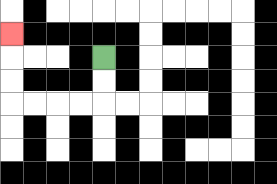{'start': '[4, 2]', 'end': '[0, 1]', 'path_directions': 'D,D,L,L,L,L,U,U,U', 'path_coordinates': '[[4, 2], [4, 3], [4, 4], [3, 4], [2, 4], [1, 4], [0, 4], [0, 3], [0, 2], [0, 1]]'}